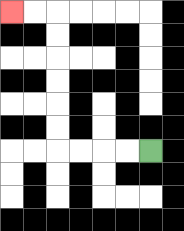{'start': '[6, 6]', 'end': '[0, 0]', 'path_directions': 'L,L,L,L,U,U,U,U,U,U,L,L', 'path_coordinates': '[[6, 6], [5, 6], [4, 6], [3, 6], [2, 6], [2, 5], [2, 4], [2, 3], [2, 2], [2, 1], [2, 0], [1, 0], [0, 0]]'}